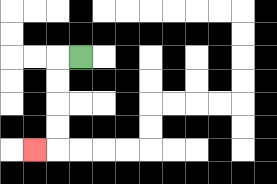{'start': '[3, 2]', 'end': '[1, 6]', 'path_directions': 'L,D,D,D,D,L', 'path_coordinates': '[[3, 2], [2, 2], [2, 3], [2, 4], [2, 5], [2, 6], [1, 6]]'}